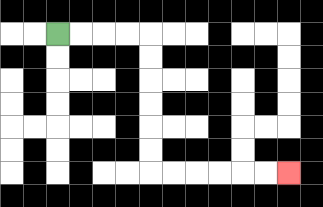{'start': '[2, 1]', 'end': '[12, 7]', 'path_directions': 'R,R,R,R,D,D,D,D,D,D,R,R,R,R,R,R', 'path_coordinates': '[[2, 1], [3, 1], [4, 1], [5, 1], [6, 1], [6, 2], [6, 3], [6, 4], [6, 5], [6, 6], [6, 7], [7, 7], [8, 7], [9, 7], [10, 7], [11, 7], [12, 7]]'}